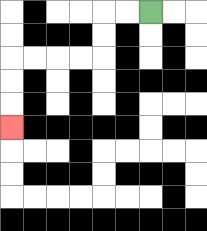{'start': '[6, 0]', 'end': '[0, 5]', 'path_directions': 'L,L,D,D,L,L,L,L,D,D,D', 'path_coordinates': '[[6, 0], [5, 0], [4, 0], [4, 1], [4, 2], [3, 2], [2, 2], [1, 2], [0, 2], [0, 3], [0, 4], [0, 5]]'}